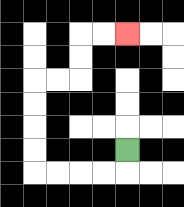{'start': '[5, 6]', 'end': '[5, 1]', 'path_directions': 'D,L,L,L,L,U,U,U,U,R,R,U,U,R,R', 'path_coordinates': '[[5, 6], [5, 7], [4, 7], [3, 7], [2, 7], [1, 7], [1, 6], [1, 5], [1, 4], [1, 3], [2, 3], [3, 3], [3, 2], [3, 1], [4, 1], [5, 1]]'}